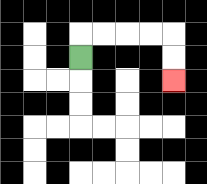{'start': '[3, 2]', 'end': '[7, 3]', 'path_directions': 'U,R,R,R,R,D,D', 'path_coordinates': '[[3, 2], [3, 1], [4, 1], [5, 1], [6, 1], [7, 1], [7, 2], [7, 3]]'}